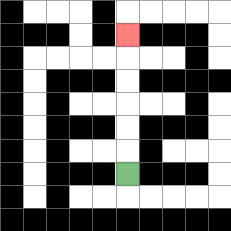{'start': '[5, 7]', 'end': '[5, 1]', 'path_directions': 'U,U,U,U,U,U', 'path_coordinates': '[[5, 7], [5, 6], [5, 5], [5, 4], [5, 3], [5, 2], [5, 1]]'}